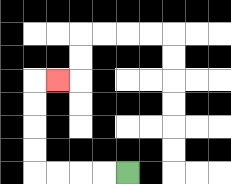{'start': '[5, 7]', 'end': '[2, 3]', 'path_directions': 'L,L,L,L,U,U,U,U,R', 'path_coordinates': '[[5, 7], [4, 7], [3, 7], [2, 7], [1, 7], [1, 6], [1, 5], [1, 4], [1, 3], [2, 3]]'}